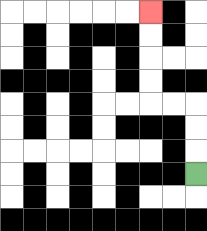{'start': '[8, 7]', 'end': '[6, 0]', 'path_directions': 'U,U,U,L,L,U,U,U,U', 'path_coordinates': '[[8, 7], [8, 6], [8, 5], [8, 4], [7, 4], [6, 4], [6, 3], [6, 2], [6, 1], [6, 0]]'}